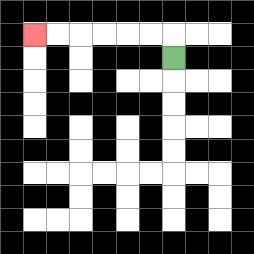{'start': '[7, 2]', 'end': '[1, 1]', 'path_directions': 'U,L,L,L,L,L,L', 'path_coordinates': '[[7, 2], [7, 1], [6, 1], [5, 1], [4, 1], [3, 1], [2, 1], [1, 1]]'}